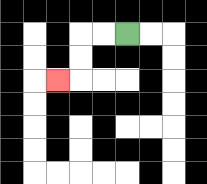{'start': '[5, 1]', 'end': '[2, 3]', 'path_directions': 'L,L,D,D,L', 'path_coordinates': '[[5, 1], [4, 1], [3, 1], [3, 2], [3, 3], [2, 3]]'}